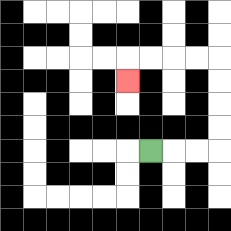{'start': '[6, 6]', 'end': '[5, 3]', 'path_directions': 'R,R,R,U,U,U,U,L,L,L,L,D', 'path_coordinates': '[[6, 6], [7, 6], [8, 6], [9, 6], [9, 5], [9, 4], [9, 3], [9, 2], [8, 2], [7, 2], [6, 2], [5, 2], [5, 3]]'}